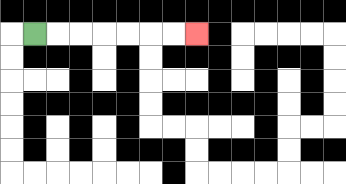{'start': '[1, 1]', 'end': '[8, 1]', 'path_directions': 'R,R,R,R,R,R,R', 'path_coordinates': '[[1, 1], [2, 1], [3, 1], [4, 1], [5, 1], [6, 1], [7, 1], [8, 1]]'}